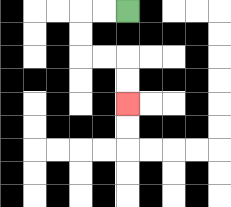{'start': '[5, 0]', 'end': '[5, 4]', 'path_directions': 'L,L,D,D,R,R,D,D', 'path_coordinates': '[[5, 0], [4, 0], [3, 0], [3, 1], [3, 2], [4, 2], [5, 2], [5, 3], [5, 4]]'}